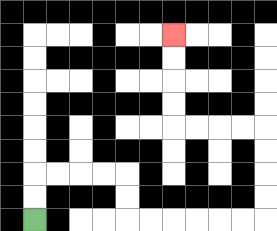{'start': '[1, 9]', 'end': '[7, 1]', 'path_directions': 'U,U,R,R,R,R,D,D,R,R,R,R,R,R,U,U,U,U,L,L,L,L,U,U,U,U', 'path_coordinates': '[[1, 9], [1, 8], [1, 7], [2, 7], [3, 7], [4, 7], [5, 7], [5, 8], [5, 9], [6, 9], [7, 9], [8, 9], [9, 9], [10, 9], [11, 9], [11, 8], [11, 7], [11, 6], [11, 5], [10, 5], [9, 5], [8, 5], [7, 5], [7, 4], [7, 3], [7, 2], [7, 1]]'}